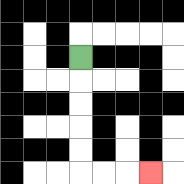{'start': '[3, 2]', 'end': '[6, 7]', 'path_directions': 'D,D,D,D,D,R,R,R', 'path_coordinates': '[[3, 2], [3, 3], [3, 4], [3, 5], [3, 6], [3, 7], [4, 7], [5, 7], [6, 7]]'}